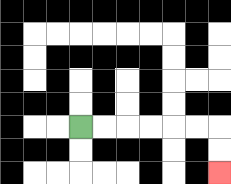{'start': '[3, 5]', 'end': '[9, 7]', 'path_directions': 'R,R,R,R,R,R,D,D', 'path_coordinates': '[[3, 5], [4, 5], [5, 5], [6, 5], [7, 5], [8, 5], [9, 5], [9, 6], [9, 7]]'}